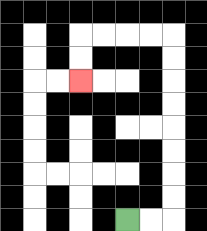{'start': '[5, 9]', 'end': '[3, 3]', 'path_directions': 'R,R,U,U,U,U,U,U,U,U,L,L,L,L,D,D', 'path_coordinates': '[[5, 9], [6, 9], [7, 9], [7, 8], [7, 7], [7, 6], [7, 5], [7, 4], [7, 3], [7, 2], [7, 1], [6, 1], [5, 1], [4, 1], [3, 1], [3, 2], [3, 3]]'}